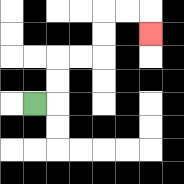{'start': '[1, 4]', 'end': '[6, 1]', 'path_directions': 'R,U,U,R,R,U,U,R,R,D', 'path_coordinates': '[[1, 4], [2, 4], [2, 3], [2, 2], [3, 2], [4, 2], [4, 1], [4, 0], [5, 0], [6, 0], [6, 1]]'}